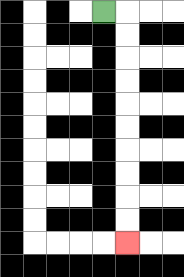{'start': '[4, 0]', 'end': '[5, 10]', 'path_directions': 'R,D,D,D,D,D,D,D,D,D,D', 'path_coordinates': '[[4, 0], [5, 0], [5, 1], [5, 2], [5, 3], [5, 4], [5, 5], [5, 6], [5, 7], [5, 8], [5, 9], [5, 10]]'}